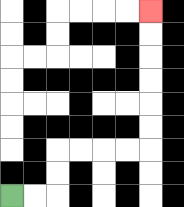{'start': '[0, 8]', 'end': '[6, 0]', 'path_directions': 'R,R,U,U,R,R,R,R,U,U,U,U,U,U', 'path_coordinates': '[[0, 8], [1, 8], [2, 8], [2, 7], [2, 6], [3, 6], [4, 6], [5, 6], [6, 6], [6, 5], [6, 4], [6, 3], [6, 2], [6, 1], [6, 0]]'}